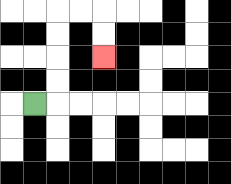{'start': '[1, 4]', 'end': '[4, 2]', 'path_directions': 'R,U,U,U,U,R,R,D,D', 'path_coordinates': '[[1, 4], [2, 4], [2, 3], [2, 2], [2, 1], [2, 0], [3, 0], [4, 0], [4, 1], [4, 2]]'}